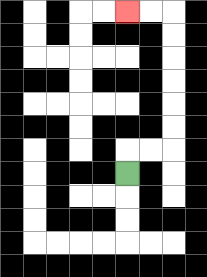{'start': '[5, 7]', 'end': '[5, 0]', 'path_directions': 'U,R,R,U,U,U,U,U,U,L,L', 'path_coordinates': '[[5, 7], [5, 6], [6, 6], [7, 6], [7, 5], [7, 4], [7, 3], [7, 2], [7, 1], [7, 0], [6, 0], [5, 0]]'}